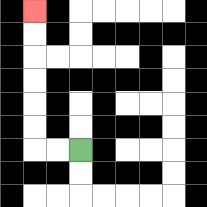{'start': '[3, 6]', 'end': '[1, 0]', 'path_directions': 'L,L,U,U,U,U,U,U', 'path_coordinates': '[[3, 6], [2, 6], [1, 6], [1, 5], [1, 4], [1, 3], [1, 2], [1, 1], [1, 0]]'}